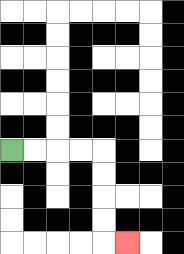{'start': '[0, 6]', 'end': '[5, 10]', 'path_directions': 'R,R,R,R,D,D,D,D,R', 'path_coordinates': '[[0, 6], [1, 6], [2, 6], [3, 6], [4, 6], [4, 7], [4, 8], [4, 9], [4, 10], [5, 10]]'}